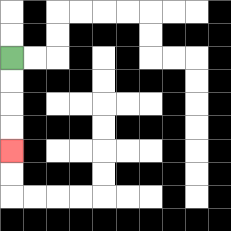{'start': '[0, 2]', 'end': '[0, 6]', 'path_directions': 'D,D,D,D', 'path_coordinates': '[[0, 2], [0, 3], [0, 4], [0, 5], [0, 6]]'}